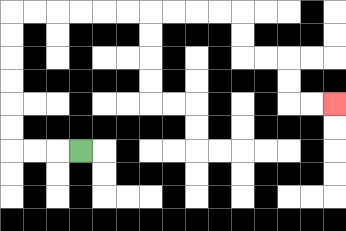{'start': '[3, 6]', 'end': '[14, 4]', 'path_directions': 'L,L,L,U,U,U,U,U,U,R,R,R,R,R,R,R,R,R,R,D,D,R,R,D,D,R,R', 'path_coordinates': '[[3, 6], [2, 6], [1, 6], [0, 6], [0, 5], [0, 4], [0, 3], [0, 2], [0, 1], [0, 0], [1, 0], [2, 0], [3, 0], [4, 0], [5, 0], [6, 0], [7, 0], [8, 0], [9, 0], [10, 0], [10, 1], [10, 2], [11, 2], [12, 2], [12, 3], [12, 4], [13, 4], [14, 4]]'}